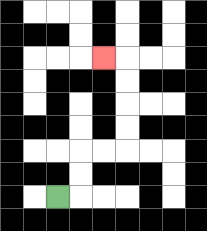{'start': '[2, 8]', 'end': '[4, 2]', 'path_directions': 'R,U,U,R,R,U,U,U,U,L', 'path_coordinates': '[[2, 8], [3, 8], [3, 7], [3, 6], [4, 6], [5, 6], [5, 5], [5, 4], [5, 3], [5, 2], [4, 2]]'}